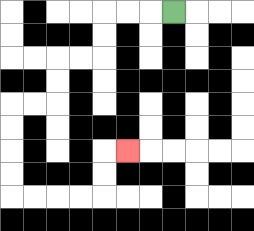{'start': '[7, 0]', 'end': '[5, 6]', 'path_directions': 'L,L,L,D,D,L,L,D,D,L,L,D,D,D,D,R,R,R,R,U,U,R', 'path_coordinates': '[[7, 0], [6, 0], [5, 0], [4, 0], [4, 1], [4, 2], [3, 2], [2, 2], [2, 3], [2, 4], [1, 4], [0, 4], [0, 5], [0, 6], [0, 7], [0, 8], [1, 8], [2, 8], [3, 8], [4, 8], [4, 7], [4, 6], [5, 6]]'}